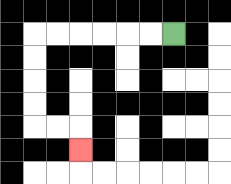{'start': '[7, 1]', 'end': '[3, 6]', 'path_directions': 'L,L,L,L,L,L,D,D,D,D,R,R,D', 'path_coordinates': '[[7, 1], [6, 1], [5, 1], [4, 1], [3, 1], [2, 1], [1, 1], [1, 2], [1, 3], [1, 4], [1, 5], [2, 5], [3, 5], [3, 6]]'}